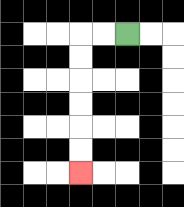{'start': '[5, 1]', 'end': '[3, 7]', 'path_directions': 'L,L,D,D,D,D,D,D', 'path_coordinates': '[[5, 1], [4, 1], [3, 1], [3, 2], [3, 3], [3, 4], [3, 5], [3, 6], [3, 7]]'}